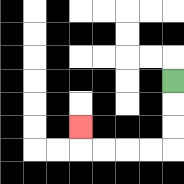{'start': '[7, 3]', 'end': '[3, 5]', 'path_directions': 'D,D,D,L,L,L,L,U', 'path_coordinates': '[[7, 3], [7, 4], [7, 5], [7, 6], [6, 6], [5, 6], [4, 6], [3, 6], [3, 5]]'}